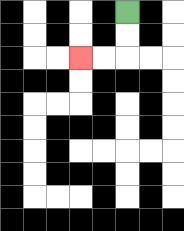{'start': '[5, 0]', 'end': '[3, 2]', 'path_directions': 'D,D,L,L', 'path_coordinates': '[[5, 0], [5, 1], [5, 2], [4, 2], [3, 2]]'}